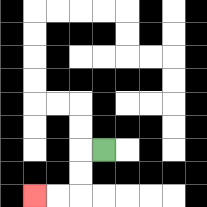{'start': '[4, 6]', 'end': '[1, 8]', 'path_directions': 'L,D,D,L,L', 'path_coordinates': '[[4, 6], [3, 6], [3, 7], [3, 8], [2, 8], [1, 8]]'}